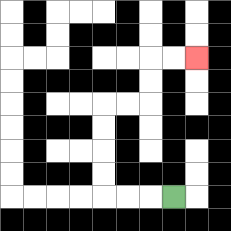{'start': '[7, 8]', 'end': '[8, 2]', 'path_directions': 'L,L,L,U,U,U,U,R,R,U,U,R,R', 'path_coordinates': '[[7, 8], [6, 8], [5, 8], [4, 8], [4, 7], [4, 6], [4, 5], [4, 4], [5, 4], [6, 4], [6, 3], [6, 2], [7, 2], [8, 2]]'}